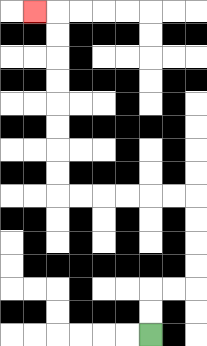{'start': '[6, 14]', 'end': '[1, 0]', 'path_directions': 'U,U,R,R,U,U,U,U,L,L,L,L,L,L,U,U,U,U,U,U,U,U,L', 'path_coordinates': '[[6, 14], [6, 13], [6, 12], [7, 12], [8, 12], [8, 11], [8, 10], [8, 9], [8, 8], [7, 8], [6, 8], [5, 8], [4, 8], [3, 8], [2, 8], [2, 7], [2, 6], [2, 5], [2, 4], [2, 3], [2, 2], [2, 1], [2, 0], [1, 0]]'}